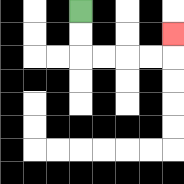{'start': '[3, 0]', 'end': '[7, 1]', 'path_directions': 'D,D,R,R,R,R,U', 'path_coordinates': '[[3, 0], [3, 1], [3, 2], [4, 2], [5, 2], [6, 2], [7, 2], [7, 1]]'}